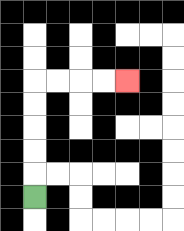{'start': '[1, 8]', 'end': '[5, 3]', 'path_directions': 'U,U,U,U,U,R,R,R,R', 'path_coordinates': '[[1, 8], [1, 7], [1, 6], [1, 5], [1, 4], [1, 3], [2, 3], [3, 3], [4, 3], [5, 3]]'}